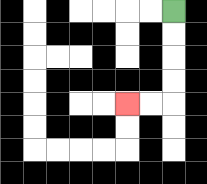{'start': '[7, 0]', 'end': '[5, 4]', 'path_directions': 'D,D,D,D,L,L', 'path_coordinates': '[[7, 0], [7, 1], [7, 2], [7, 3], [7, 4], [6, 4], [5, 4]]'}